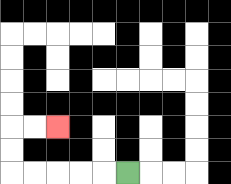{'start': '[5, 7]', 'end': '[2, 5]', 'path_directions': 'L,L,L,L,L,U,U,R,R', 'path_coordinates': '[[5, 7], [4, 7], [3, 7], [2, 7], [1, 7], [0, 7], [0, 6], [0, 5], [1, 5], [2, 5]]'}